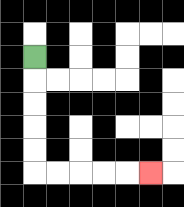{'start': '[1, 2]', 'end': '[6, 7]', 'path_directions': 'D,D,D,D,D,R,R,R,R,R', 'path_coordinates': '[[1, 2], [1, 3], [1, 4], [1, 5], [1, 6], [1, 7], [2, 7], [3, 7], [4, 7], [5, 7], [6, 7]]'}